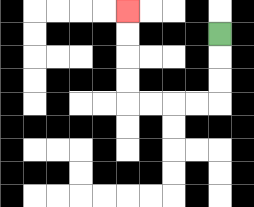{'start': '[9, 1]', 'end': '[5, 0]', 'path_directions': 'D,D,D,L,L,L,L,U,U,U,U', 'path_coordinates': '[[9, 1], [9, 2], [9, 3], [9, 4], [8, 4], [7, 4], [6, 4], [5, 4], [5, 3], [5, 2], [5, 1], [5, 0]]'}